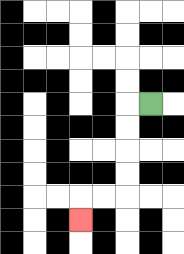{'start': '[6, 4]', 'end': '[3, 9]', 'path_directions': 'L,D,D,D,D,L,L,D', 'path_coordinates': '[[6, 4], [5, 4], [5, 5], [5, 6], [5, 7], [5, 8], [4, 8], [3, 8], [3, 9]]'}